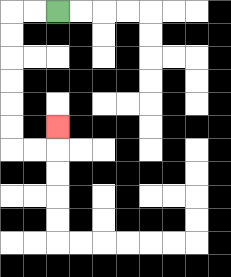{'start': '[2, 0]', 'end': '[2, 5]', 'path_directions': 'L,L,D,D,D,D,D,D,R,R,U', 'path_coordinates': '[[2, 0], [1, 0], [0, 0], [0, 1], [0, 2], [0, 3], [0, 4], [0, 5], [0, 6], [1, 6], [2, 6], [2, 5]]'}